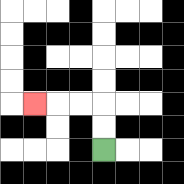{'start': '[4, 6]', 'end': '[1, 4]', 'path_directions': 'U,U,L,L,L', 'path_coordinates': '[[4, 6], [4, 5], [4, 4], [3, 4], [2, 4], [1, 4]]'}